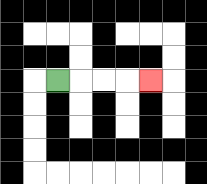{'start': '[2, 3]', 'end': '[6, 3]', 'path_directions': 'R,R,R,R', 'path_coordinates': '[[2, 3], [3, 3], [4, 3], [5, 3], [6, 3]]'}